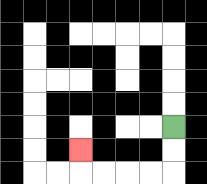{'start': '[7, 5]', 'end': '[3, 6]', 'path_directions': 'D,D,L,L,L,L,U', 'path_coordinates': '[[7, 5], [7, 6], [7, 7], [6, 7], [5, 7], [4, 7], [3, 7], [3, 6]]'}